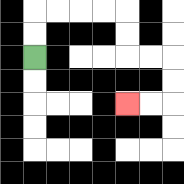{'start': '[1, 2]', 'end': '[5, 4]', 'path_directions': 'U,U,R,R,R,R,D,D,R,R,D,D,L,L', 'path_coordinates': '[[1, 2], [1, 1], [1, 0], [2, 0], [3, 0], [4, 0], [5, 0], [5, 1], [5, 2], [6, 2], [7, 2], [7, 3], [7, 4], [6, 4], [5, 4]]'}